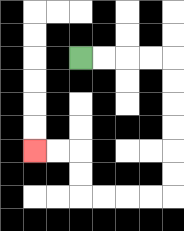{'start': '[3, 2]', 'end': '[1, 6]', 'path_directions': 'R,R,R,R,D,D,D,D,D,D,L,L,L,L,U,U,L,L', 'path_coordinates': '[[3, 2], [4, 2], [5, 2], [6, 2], [7, 2], [7, 3], [7, 4], [7, 5], [7, 6], [7, 7], [7, 8], [6, 8], [5, 8], [4, 8], [3, 8], [3, 7], [3, 6], [2, 6], [1, 6]]'}